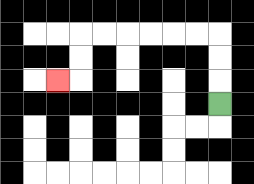{'start': '[9, 4]', 'end': '[2, 3]', 'path_directions': 'U,U,U,L,L,L,L,L,L,D,D,L', 'path_coordinates': '[[9, 4], [9, 3], [9, 2], [9, 1], [8, 1], [7, 1], [6, 1], [5, 1], [4, 1], [3, 1], [3, 2], [3, 3], [2, 3]]'}